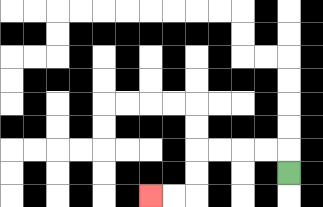{'start': '[12, 7]', 'end': '[6, 8]', 'path_directions': 'U,L,L,L,L,D,D,L,L', 'path_coordinates': '[[12, 7], [12, 6], [11, 6], [10, 6], [9, 6], [8, 6], [8, 7], [8, 8], [7, 8], [6, 8]]'}